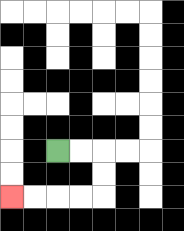{'start': '[2, 6]', 'end': '[0, 8]', 'path_directions': 'R,R,D,D,L,L,L,L', 'path_coordinates': '[[2, 6], [3, 6], [4, 6], [4, 7], [4, 8], [3, 8], [2, 8], [1, 8], [0, 8]]'}